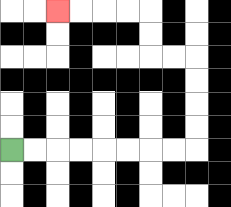{'start': '[0, 6]', 'end': '[2, 0]', 'path_directions': 'R,R,R,R,R,R,R,R,U,U,U,U,L,L,U,U,L,L,L,L', 'path_coordinates': '[[0, 6], [1, 6], [2, 6], [3, 6], [4, 6], [5, 6], [6, 6], [7, 6], [8, 6], [8, 5], [8, 4], [8, 3], [8, 2], [7, 2], [6, 2], [6, 1], [6, 0], [5, 0], [4, 0], [3, 0], [2, 0]]'}